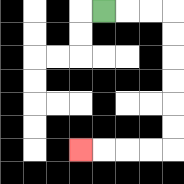{'start': '[4, 0]', 'end': '[3, 6]', 'path_directions': 'R,R,R,D,D,D,D,D,D,L,L,L,L', 'path_coordinates': '[[4, 0], [5, 0], [6, 0], [7, 0], [7, 1], [7, 2], [7, 3], [7, 4], [7, 5], [7, 6], [6, 6], [5, 6], [4, 6], [3, 6]]'}